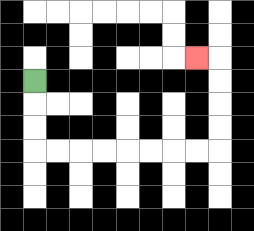{'start': '[1, 3]', 'end': '[8, 2]', 'path_directions': 'D,D,D,R,R,R,R,R,R,R,R,U,U,U,U,L', 'path_coordinates': '[[1, 3], [1, 4], [1, 5], [1, 6], [2, 6], [3, 6], [4, 6], [5, 6], [6, 6], [7, 6], [8, 6], [9, 6], [9, 5], [9, 4], [9, 3], [9, 2], [8, 2]]'}